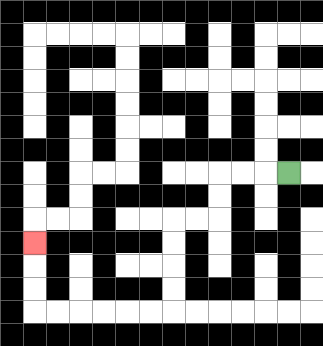{'start': '[12, 7]', 'end': '[1, 10]', 'path_directions': 'L,L,L,D,D,L,L,D,D,D,D,L,L,L,L,L,L,U,U,U', 'path_coordinates': '[[12, 7], [11, 7], [10, 7], [9, 7], [9, 8], [9, 9], [8, 9], [7, 9], [7, 10], [7, 11], [7, 12], [7, 13], [6, 13], [5, 13], [4, 13], [3, 13], [2, 13], [1, 13], [1, 12], [1, 11], [1, 10]]'}